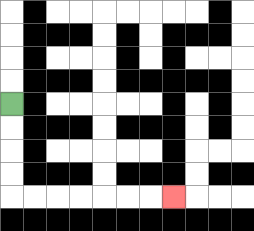{'start': '[0, 4]', 'end': '[7, 8]', 'path_directions': 'D,D,D,D,R,R,R,R,R,R,R', 'path_coordinates': '[[0, 4], [0, 5], [0, 6], [0, 7], [0, 8], [1, 8], [2, 8], [3, 8], [4, 8], [5, 8], [6, 8], [7, 8]]'}